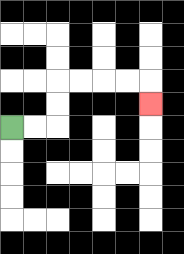{'start': '[0, 5]', 'end': '[6, 4]', 'path_directions': 'R,R,U,U,R,R,R,R,D', 'path_coordinates': '[[0, 5], [1, 5], [2, 5], [2, 4], [2, 3], [3, 3], [4, 3], [5, 3], [6, 3], [6, 4]]'}